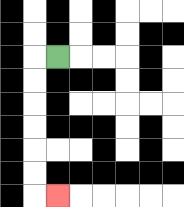{'start': '[2, 2]', 'end': '[2, 8]', 'path_directions': 'L,D,D,D,D,D,D,R', 'path_coordinates': '[[2, 2], [1, 2], [1, 3], [1, 4], [1, 5], [1, 6], [1, 7], [1, 8], [2, 8]]'}